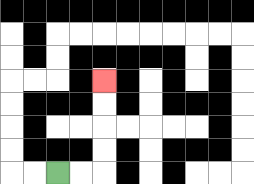{'start': '[2, 7]', 'end': '[4, 3]', 'path_directions': 'R,R,U,U,U,U', 'path_coordinates': '[[2, 7], [3, 7], [4, 7], [4, 6], [4, 5], [4, 4], [4, 3]]'}